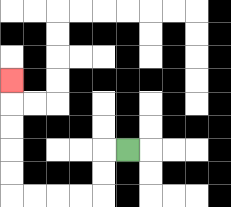{'start': '[5, 6]', 'end': '[0, 3]', 'path_directions': 'L,D,D,L,L,L,L,U,U,U,U,U', 'path_coordinates': '[[5, 6], [4, 6], [4, 7], [4, 8], [3, 8], [2, 8], [1, 8], [0, 8], [0, 7], [0, 6], [0, 5], [0, 4], [0, 3]]'}